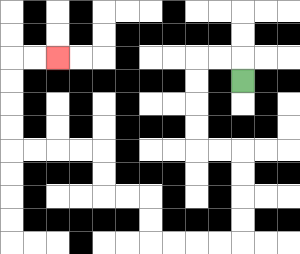{'start': '[10, 3]', 'end': '[2, 2]', 'path_directions': 'U,L,L,D,D,D,D,R,R,D,D,D,D,L,L,L,L,U,U,L,L,U,U,L,L,L,L,U,U,U,U,R,R', 'path_coordinates': '[[10, 3], [10, 2], [9, 2], [8, 2], [8, 3], [8, 4], [8, 5], [8, 6], [9, 6], [10, 6], [10, 7], [10, 8], [10, 9], [10, 10], [9, 10], [8, 10], [7, 10], [6, 10], [6, 9], [6, 8], [5, 8], [4, 8], [4, 7], [4, 6], [3, 6], [2, 6], [1, 6], [0, 6], [0, 5], [0, 4], [0, 3], [0, 2], [1, 2], [2, 2]]'}